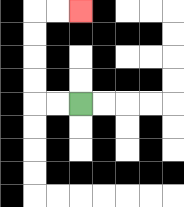{'start': '[3, 4]', 'end': '[3, 0]', 'path_directions': 'L,L,U,U,U,U,R,R', 'path_coordinates': '[[3, 4], [2, 4], [1, 4], [1, 3], [1, 2], [1, 1], [1, 0], [2, 0], [3, 0]]'}